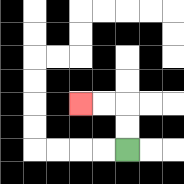{'start': '[5, 6]', 'end': '[3, 4]', 'path_directions': 'U,U,L,L', 'path_coordinates': '[[5, 6], [5, 5], [5, 4], [4, 4], [3, 4]]'}